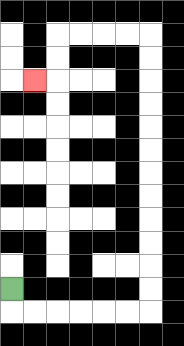{'start': '[0, 12]', 'end': '[1, 3]', 'path_directions': 'D,R,R,R,R,R,R,U,U,U,U,U,U,U,U,U,U,U,U,L,L,L,L,D,D,L', 'path_coordinates': '[[0, 12], [0, 13], [1, 13], [2, 13], [3, 13], [4, 13], [5, 13], [6, 13], [6, 12], [6, 11], [6, 10], [6, 9], [6, 8], [6, 7], [6, 6], [6, 5], [6, 4], [6, 3], [6, 2], [6, 1], [5, 1], [4, 1], [3, 1], [2, 1], [2, 2], [2, 3], [1, 3]]'}